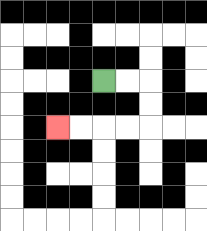{'start': '[4, 3]', 'end': '[2, 5]', 'path_directions': 'R,R,D,D,L,L,L,L', 'path_coordinates': '[[4, 3], [5, 3], [6, 3], [6, 4], [6, 5], [5, 5], [4, 5], [3, 5], [2, 5]]'}